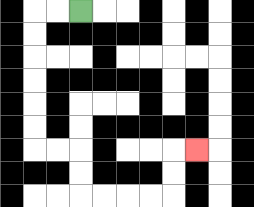{'start': '[3, 0]', 'end': '[8, 6]', 'path_directions': 'L,L,D,D,D,D,D,D,R,R,D,D,R,R,R,R,U,U,R', 'path_coordinates': '[[3, 0], [2, 0], [1, 0], [1, 1], [1, 2], [1, 3], [1, 4], [1, 5], [1, 6], [2, 6], [3, 6], [3, 7], [3, 8], [4, 8], [5, 8], [6, 8], [7, 8], [7, 7], [7, 6], [8, 6]]'}